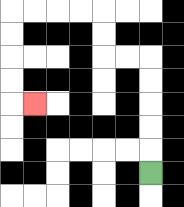{'start': '[6, 7]', 'end': '[1, 4]', 'path_directions': 'U,U,U,U,U,L,L,U,U,L,L,L,L,D,D,D,D,R', 'path_coordinates': '[[6, 7], [6, 6], [6, 5], [6, 4], [6, 3], [6, 2], [5, 2], [4, 2], [4, 1], [4, 0], [3, 0], [2, 0], [1, 0], [0, 0], [0, 1], [0, 2], [0, 3], [0, 4], [1, 4]]'}